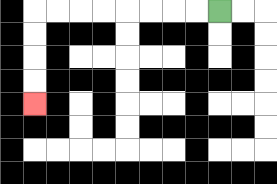{'start': '[9, 0]', 'end': '[1, 4]', 'path_directions': 'L,L,L,L,L,L,L,L,D,D,D,D', 'path_coordinates': '[[9, 0], [8, 0], [7, 0], [6, 0], [5, 0], [4, 0], [3, 0], [2, 0], [1, 0], [1, 1], [1, 2], [1, 3], [1, 4]]'}